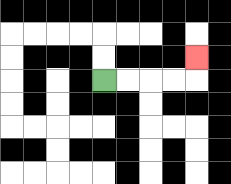{'start': '[4, 3]', 'end': '[8, 2]', 'path_directions': 'R,R,R,R,U', 'path_coordinates': '[[4, 3], [5, 3], [6, 3], [7, 3], [8, 3], [8, 2]]'}